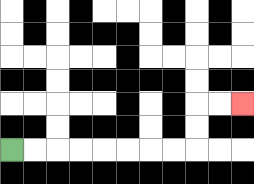{'start': '[0, 6]', 'end': '[10, 4]', 'path_directions': 'R,R,R,R,R,R,R,R,U,U,R,R', 'path_coordinates': '[[0, 6], [1, 6], [2, 6], [3, 6], [4, 6], [5, 6], [6, 6], [7, 6], [8, 6], [8, 5], [8, 4], [9, 4], [10, 4]]'}